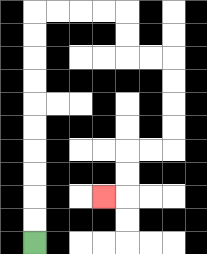{'start': '[1, 10]', 'end': '[4, 8]', 'path_directions': 'U,U,U,U,U,U,U,U,U,U,R,R,R,R,D,D,R,R,D,D,D,D,L,L,D,D,L', 'path_coordinates': '[[1, 10], [1, 9], [1, 8], [1, 7], [1, 6], [1, 5], [1, 4], [1, 3], [1, 2], [1, 1], [1, 0], [2, 0], [3, 0], [4, 0], [5, 0], [5, 1], [5, 2], [6, 2], [7, 2], [7, 3], [7, 4], [7, 5], [7, 6], [6, 6], [5, 6], [5, 7], [5, 8], [4, 8]]'}